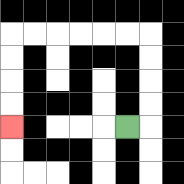{'start': '[5, 5]', 'end': '[0, 5]', 'path_directions': 'R,U,U,U,U,L,L,L,L,L,L,D,D,D,D', 'path_coordinates': '[[5, 5], [6, 5], [6, 4], [6, 3], [6, 2], [6, 1], [5, 1], [4, 1], [3, 1], [2, 1], [1, 1], [0, 1], [0, 2], [0, 3], [0, 4], [0, 5]]'}